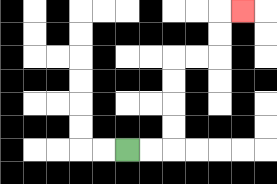{'start': '[5, 6]', 'end': '[10, 0]', 'path_directions': 'R,R,U,U,U,U,R,R,U,U,R', 'path_coordinates': '[[5, 6], [6, 6], [7, 6], [7, 5], [7, 4], [7, 3], [7, 2], [8, 2], [9, 2], [9, 1], [9, 0], [10, 0]]'}